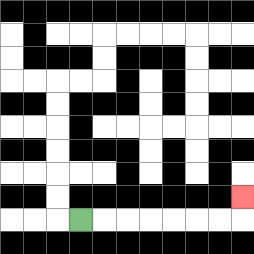{'start': '[3, 9]', 'end': '[10, 8]', 'path_directions': 'R,R,R,R,R,R,R,U', 'path_coordinates': '[[3, 9], [4, 9], [5, 9], [6, 9], [7, 9], [8, 9], [9, 9], [10, 9], [10, 8]]'}